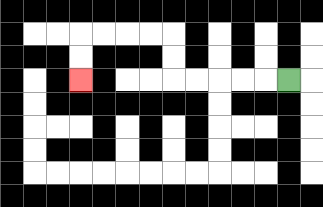{'start': '[12, 3]', 'end': '[3, 3]', 'path_directions': 'L,L,L,L,L,U,U,L,L,L,L,D,D', 'path_coordinates': '[[12, 3], [11, 3], [10, 3], [9, 3], [8, 3], [7, 3], [7, 2], [7, 1], [6, 1], [5, 1], [4, 1], [3, 1], [3, 2], [3, 3]]'}